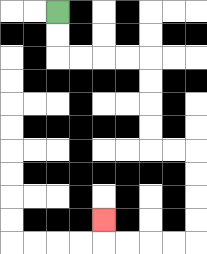{'start': '[2, 0]', 'end': '[4, 9]', 'path_directions': 'D,D,R,R,R,R,D,D,D,D,R,R,D,D,D,D,L,L,L,L,U', 'path_coordinates': '[[2, 0], [2, 1], [2, 2], [3, 2], [4, 2], [5, 2], [6, 2], [6, 3], [6, 4], [6, 5], [6, 6], [7, 6], [8, 6], [8, 7], [8, 8], [8, 9], [8, 10], [7, 10], [6, 10], [5, 10], [4, 10], [4, 9]]'}